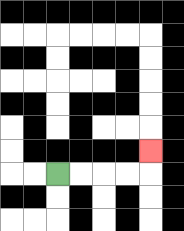{'start': '[2, 7]', 'end': '[6, 6]', 'path_directions': 'R,R,R,R,U', 'path_coordinates': '[[2, 7], [3, 7], [4, 7], [5, 7], [6, 7], [6, 6]]'}